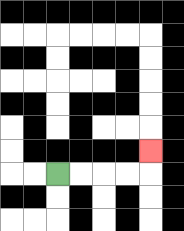{'start': '[2, 7]', 'end': '[6, 6]', 'path_directions': 'R,R,R,R,U', 'path_coordinates': '[[2, 7], [3, 7], [4, 7], [5, 7], [6, 7], [6, 6]]'}